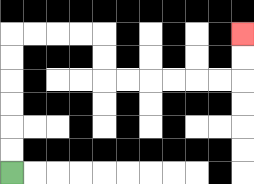{'start': '[0, 7]', 'end': '[10, 1]', 'path_directions': 'U,U,U,U,U,U,R,R,R,R,D,D,R,R,R,R,R,R,U,U', 'path_coordinates': '[[0, 7], [0, 6], [0, 5], [0, 4], [0, 3], [0, 2], [0, 1], [1, 1], [2, 1], [3, 1], [4, 1], [4, 2], [4, 3], [5, 3], [6, 3], [7, 3], [8, 3], [9, 3], [10, 3], [10, 2], [10, 1]]'}